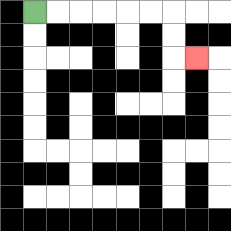{'start': '[1, 0]', 'end': '[8, 2]', 'path_directions': 'R,R,R,R,R,R,D,D,R', 'path_coordinates': '[[1, 0], [2, 0], [3, 0], [4, 0], [5, 0], [6, 0], [7, 0], [7, 1], [7, 2], [8, 2]]'}